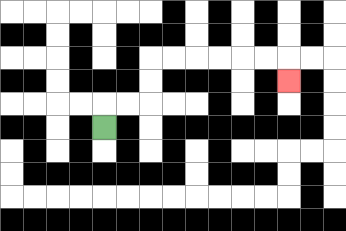{'start': '[4, 5]', 'end': '[12, 3]', 'path_directions': 'U,R,R,U,U,R,R,R,R,R,R,D', 'path_coordinates': '[[4, 5], [4, 4], [5, 4], [6, 4], [6, 3], [6, 2], [7, 2], [8, 2], [9, 2], [10, 2], [11, 2], [12, 2], [12, 3]]'}